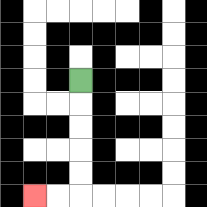{'start': '[3, 3]', 'end': '[1, 8]', 'path_directions': 'D,D,D,D,D,L,L', 'path_coordinates': '[[3, 3], [3, 4], [3, 5], [3, 6], [3, 7], [3, 8], [2, 8], [1, 8]]'}